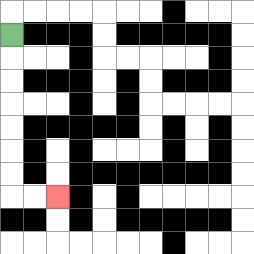{'start': '[0, 1]', 'end': '[2, 8]', 'path_directions': 'D,D,D,D,D,D,D,R,R', 'path_coordinates': '[[0, 1], [0, 2], [0, 3], [0, 4], [0, 5], [0, 6], [0, 7], [0, 8], [1, 8], [2, 8]]'}